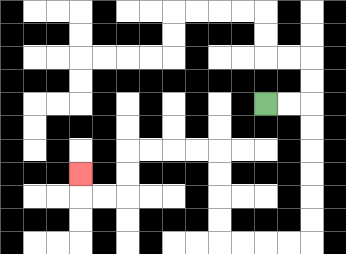{'start': '[11, 4]', 'end': '[3, 7]', 'path_directions': 'R,R,D,D,D,D,D,D,L,L,L,L,U,U,U,U,L,L,L,L,D,D,L,L,U', 'path_coordinates': '[[11, 4], [12, 4], [13, 4], [13, 5], [13, 6], [13, 7], [13, 8], [13, 9], [13, 10], [12, 10], [11, 10], [10, 10], [9, 10], [9, 9], [9, 8], [9, 7], [9, 6], [8, 6], [7, 6], [6, 6], [5, 6], [5, 7], [5, 8], [4, 8], [3, 8], [3, 7]]'}